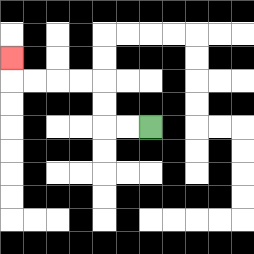{'start': '[6, 5]', 'end': '[0, 2]', 'path_directions': 'L,L,U,U,L,L,L,L,U', 'path_coordinates': '[[6, 5], [5, 5], [4, 5], [4, 4], [4, 3], [3, 3], [2, 3], [1, 3], [0, 3], [0, 2]]'}